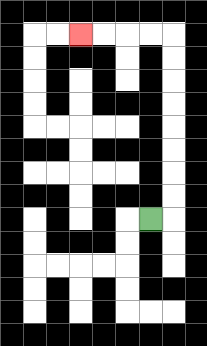{'start': '[6, 9]', 'end': '[3, 1]', 'path_directions': 'R,U,U,U,U,U,U,U,U,L,L,L,L', 'path_coordinates': '[[6, 9], [7, 9], [7, 8], [7, 7], [7, 6], [7, 5], [7, 4], [7, 3], [7, 2], [7, 1], [6, 1], [5, 1], [4, 1], [3, 1]]'}